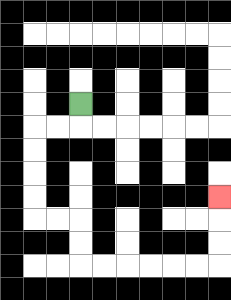{'start': '[3, 4]', 'end': '[9, 8]', 'path_directions': 'D,L,L,D,D,D,D,R,R,D,D,R,R,R,R,R,R,U,U,U', 'path_coordinates': '[[3, 4], [3, 5], [2, 5], [1, 5], [1, 6], [1, 7], [1, 8], [1, 9], [2, 9], [3, 9], [3, 10], [3, 11], [4, 11], [5, 11], [6, 11], [7, 11], [8, 11], [9, 11], [9, 10], [9, 9], [9, 8]]'}